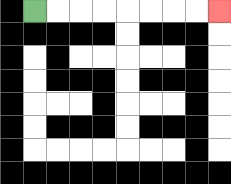{'start': '[1, 0]', 'end': '[9, 0]', 'path_directions': 'R,R,R,R,R,R,R,R', 'path_coordinates': '[[1, 0], [2, 0], [3, 0], [4, 0], [5, 0], [6, 0], [7, 0], [8, 0], [9, 0]]'}